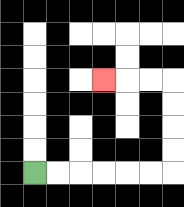{'start': '[1, 7]', 'end': '[4, 3]', 'path_directions': 'R,R,R,R,R,R,U,U,U,U,L,L,L', 'path_coordinates': '[[1, 7], [2, 7], [3, 7], [4, 7], [5, 7], [6, 7], [7, 7], [7, 6], [7, 5], [7, 4], [7, 3], [6, 3], [5, 3], [4, 3]]'}